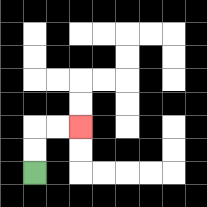{'start': '[1, 7]', 'end': '[3, 5]', 'path_directions': 'U,U,R,R', 'path_coordinates': '[[1, 7], [1, 6], [1, 5], [2, 5], [3, 5]]'}